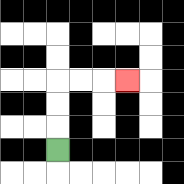{'start': '[2, 6]', 'end': '[5, 3]', 'path_directions': 'U,U,U,R,R,R', 'path_coordinates': '[[2, 6], [2, 5], [2, 4], [2, 3], [3, 3], [4, 3], [5, 3]]'}